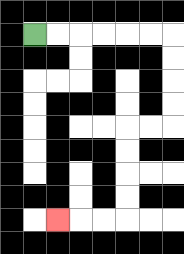{'start': '[1, 1]', 'end': '[2, 9]', 'path_directions': 'R,R,R,R,R,R,D,D,D,D,L,L,D,D,D,D,L,L,L', 'path_coordinates': '[[1, 1], [2, 1], [3, 1], [4, 1], [5, 1], [6, 1], [7, 1], [7, 2], [7, 3], [7, 4], [7, 5], [6, 5], [5, 5], [5, 6], [5, 7], [5, 8], [5, 9], [4, 9], [3, 9], [2, 9]]'}